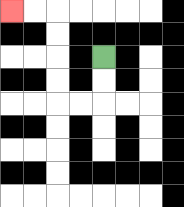{'start': '[4, 2]', 'end': '[0, 0]', 'path_directions': 'D,D,L,L,U,U,U,U,L,L', 'path_coordinates': '[[4, 2], [4, 3], [4, 4], [3, 4], [2, 4], [2, 3], [2, 2], [2, 1], [2, 0], [1, 0], [0, 0]]'}